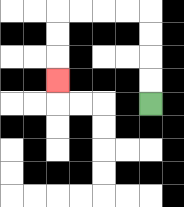{'start': '[6, 4]', 'end': '[2, 3]', 'path_directions': 'U,U,U,U,L,L,L,L,D,D,D', 'path_coordinates': '[[6, 4], [6, 3], [6, 2], [6, 1], [6, 0], [5, 0], [4, 0], [3, 0], [2, 0], [2, 1], [2, 2], [2, 3]]'}